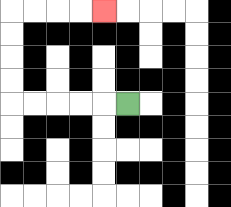{'start': '[5, 4]', 'end': '[4, 0]', 'path_directions': 'L,L,L,L,L,U,U,U,U,R,R,R,R', 'path_coordinates': '[[5, 4], [4, 4], [3, 4], [2, 4], [1, 4], [0, 4], [0, 3], [0, 2], [0, 1], [0, 0], [1, 0], [2, 0], [3, 0], [4, 0]]'}